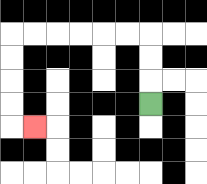{'start': '[6, 4]', 'end': '[1, 5]', 'path_directions': 'U,U,U,L,L,L,L,L,L,D,D,D,D,R', 'path_coordinates': '[[6, 4], [6, 3], [6, 2], [6, 1], [5, 1], [4, 1], [3, 1], [2, 1], [1, 1], [0, 1], [0, 2], [0, 3], [0, 4], [0, 5], [1, 5]]'}